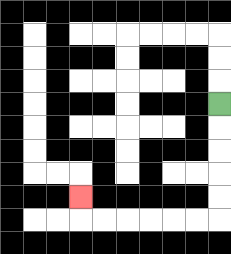{'start': '[9, 4]', 'end': '[3, 8]', 'path_directions': 'D,D,D,D,D,L,L,L,L,L,L,U', 'path_coordinates': '[[9, 4], [9, 5], [9, 6], [9, 7], [9, 8], [9, 9], [8, 9], [7, 9], [6, 9], [5, 9], [4, 9], [3, 9], [3, 8]]'}